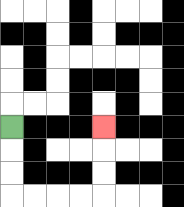{'start': '[0, 5]', 'end': '[4, 5]', 'path_directions': 'D,D,D,R,R,R,R,U,U,U', 'path_coordinates': '[[0, 5], [0, 6], [0, 7], [0, 8], [1, 8], [2, 8], [3, 8], [4, 8], [4, 7], [4, 6], [4, 5]]'}